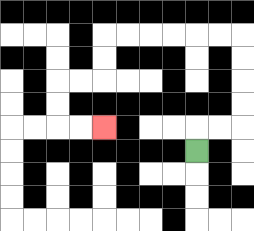{'start': '[8, 6]', 'end': '[4, 5]', 'path_directions': 'U,R,R,U,U,U,U,L,L,L,L,L,L,D,D,L,L,D,D,R,R', 'path_coordinates': '[[8, 6], [8, 5], [9, 5], [10, 5], [10, 4], [10, 3], [10, 2], [10, 1], [9, 1], [8, 1], [7, 1], [6, 1], [5, 1], [4, 1], [4, 2], [4, 3], [3, 3], [2, 3], [2, 4], [2, 5], [3, 5], [4, 5]]'}